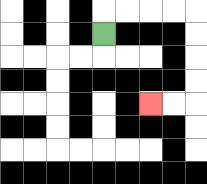{'start': '[4, 1]', 'end': '[6, 4]', 'path_directions': 'U,R,R,R,R,D,D,D,D,L,L', 'path_coordinates': '[[4, 1], [4, 0], [5, 0], [6, 0], [7, 0], [8, 0], [8, 1], [8, 2], [8, 3], [8, 4], [7, 4], [6, 4]]'}